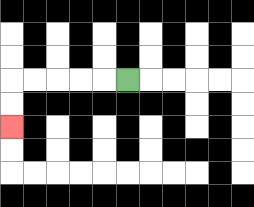{'start': '[5, 3]', 'end': '[0, 5]', 'path_directions': 'L,L,L,L,L,D,D', 'path_coordinates': '[[5, 3], [4, 3], [3, 3], [2, 3], [1, 3], [0, 3], [0, 4], [0, 5]]'}